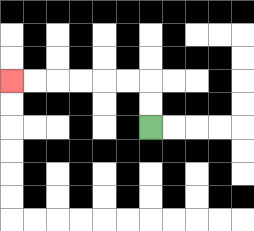{'start': '[6, 5]', 'end': '[0, 3]', 'path_directions': 'U,U,L,L,L,L,L,L', 'path_coordinates': '[[6, 5], [6, 4], [6, 3], [5, 3], [4, 3], [3, 3], [2, 3], [1, 3], [0, 3]]'}